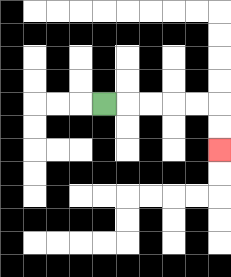{'start': '[4, 4]', 'end': '[9, 6]', 'path_directions': 'R,R,R,R,R,D,D', 'path_coordinates': '[[4, 4], [5, 4], [6, 4], [7, 4], [8, 4], [9, 4], [9, 5], [9, 6]]'}